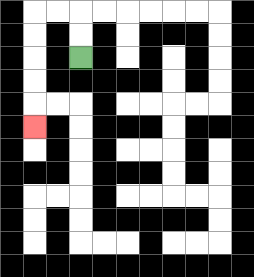{'start': '[3, 2]', 'end': '[1, 5]', 'path_directions': 'U,U,L,L,D,D,D,D,D', 'path_coordinates': '[[3, 2], [3, 1], [3, 0], [2, 0], [1, 0], [1, 1], [1, 2], [1, 3], [1, 4], [1, 5]]'}